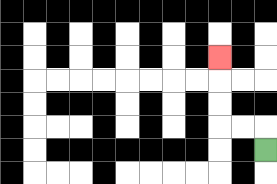{'start': '[11, 6]', 'end': '[9, 2]', 'path_directions': 'U,L,L,U,U,U', 'path_coordinates': '[[11, 6], [11, 5], [10, 5], [9, 5], [9, 4], [9, 3], [9, 2]]'}